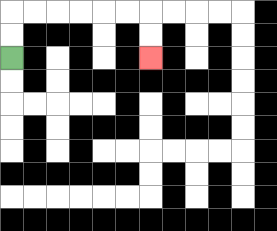{'start': '[0, 2]', 'end': '[6, 2]', 'path_directions': 'U,U,R,R,R,R,R,R,D,D', 'path_coordinates': '[[0, 2], [0, 1], [0, 0], [1, 0], [2, 0], [3, 0], [4, 0], [5, 0], [6, 0], [6, 1], [6, 2]]'}